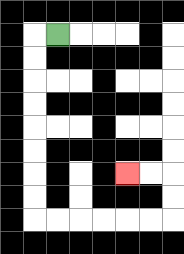{'start': '[2, 1]', 'end': '[5, 7]', 'path_directions': 'L,D,D,D,D,D,D,D,D,R,R,R,R,R,R,U,U,L,L', 'path_coordinates': '[[2, 1], [1, 1], [1, 2], [1, 3], [1, 4], [1, 5], [1, 6], [1, 7], [1, 8], [1, 9], [2, 9], [3, 9], [4, 9], [5, 9], [6, 9], [7, 9], [7, 8], [7, 7], [6, 7], [5, 7]]'}